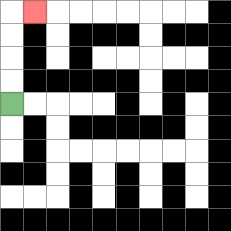{'start': '[0, 4]', 'end': '[1, 0]', 'path_directions': 'U,U,U,U,R', 'path_coordinates': '[[0, 4], [0, 3], [0, 2], [0, 1], [0, 0], [1, 0]]'}